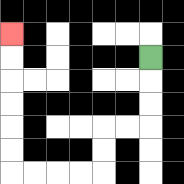{'start': '[6, 2]', 'end': '[0, 1]', 'path_directions': 'D,D,D,L,L,D,D,L,L,L,L,U,U,U,U,U,U', 'path_coordinates': '[[6, 2], [6, 3], [6, 4], [6, 5], [5, 5], [4, 5], [4, 6], [4, 7], [3, 7], [2, 7], [1, 7], [0, 7], [0, 6], [0, 5], [0, 4], [0, 3], [0, 2], [0, 1]]'}